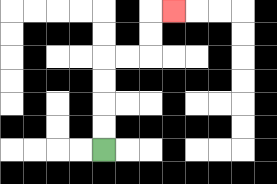{'start': '[4, 6]', 'end': '[7, 0]', 'path_directions': 'U,U,U,U,R,R,U,U,R', 'path_coordinates': '[[4, 6], [4, 5], [4, 4], [4, 3], [4, 2], [5, 2], [6, 2], [6, 1], [6, 0], [7, 0]]'}